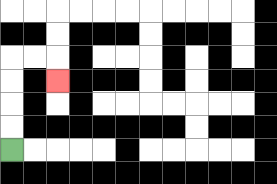{'start': '[0, 6]', 'end': '[2, 3]', 'path_directions': 'U,U,U,U,R,R,D', 'path_coordinates': '[[0, 6], [0, 5], [0, 4], [0, 3], [0, 2], [1, 2], [2, 2], [2, 3]]'}